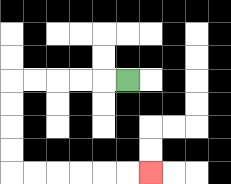{'start': '[5, 3]', 'end': '[6, 7]', 'path_directions': 'L,L,L,L,L,D,D,D,D,R,R,R,R,R,R', 'path_coordinates': '[[5, 3], [4, 3], [3, 3], [2, 3], [1, 3], [0, 3], [0, 4], [0, 5], [0, 6], [0, 7], [1, 7], [2, 7], [3, 7], [4, 7], [5, 7], [6, 7]]'}